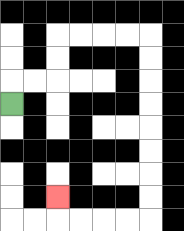{'start': '[0, 4]', 'end': '[2, 8]', 'path_directions': 'U,R,R,U,U,R,R,R,R,D,D,D,D,D,D,D,D,L,L,L,L,U', 'path_coordinates': '[[0, 4], [0, 3], [1, 3], [2, 3], [2, 2], [2, 1], [3, 1], [4, 1], [5, 1], [6, 1], [6, 2], [6, 3], [6, 4], [6, 5], [6, 6], [6, 7], [6, 8], [6, 9], [5, 9], [4, 9], [3, 9], [2, 9], [2, 8]]'}